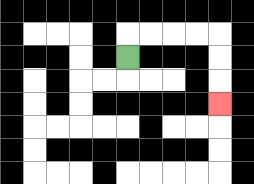{'start': '[5, 2]', 'end': '[9, 4]', 'path_directions': 'U,R,R,R,R,D,D,D', 'path_coordinates': '[[5, 2], [5, 1], [6, 1], [7, 1], [8, 1], [9, 1], [9, 2], [9, 3], [9, 4]]'}